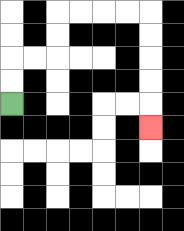{'start': '[0, 4]', 'end': '[6, 5]', 'path_directions': 'U,U,R,R,U,U,R,R,R,R,D,D,D,D,D', 'path_coordinates': '[[0, 4], [0, 3], [0, 2], [1, 2], [2, 2], [2, 1], [2, 0], [3, 0], [4, 0], [5, 0], [6, 0], [6, 1], [6, 2], [6, 3], [6, 4], [6, 5]]'}